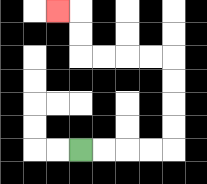{'start': '[3, 6]', 'end': '[2, 0]', 'path_directions': 'R,R,R,R,U,U,U,U,L,L,L,L,U,U,L', 'path_coordinates': '[[3, 6], [4, 6], [5, 6], [6, 6], [7, 6], [7, 5], [7, 4], [7, 3], [7, 2], [6, 2], [5, 2], [4, 2], [3, 2], [3, 1], [3, 0], [2, 0]]'}